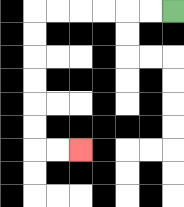{'start': '[7, 0]', 'end': '[3, 6]', 'path_directions': 'L,L,L,L,L,L,D,D,D,D,D,D,R,R', 'path_coordinates': '[[7, 0], [6, 0], [5, 0], [4, 0], [3, 0], [2, 0], [1, 0], [1, 1], [1, 2], [1, 3], [1, 4], [1, 5], [1, 6], [2, 6], [3, 6]]'}